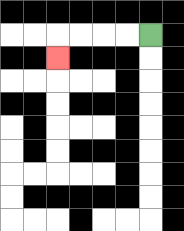{'start': '[6, 1]', 'end': '[2, 2]', 'path_directions': 'L,L,L,L,D', 'path_coordinates': '[[6, 1], [5, 1], [4, 1], [3, 1], [2, 1], [2, 2]]'}